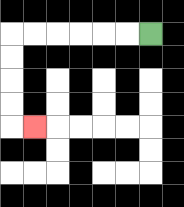{'start': '[6, 1]', 'end': '[1, 5]', 'path_directions': 'L,L,L,L,L,L,D,D,D,D,R', 'path_coordinates': '[[6, 1], [5, 1], [4, 1], [3, 1], [2, 1], [1, 1], [0, 1], [0, 2], [0, 3], [0, 4], [0, 5], [1, 5]]'}